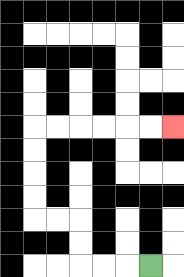{'start': '[6, 11]', 'end': '[7, 5]', 'path_directions': 'L,L,L,U,U,L,L,U,U,U,U,R,R,R,R,R,R', 'path_coordinates': '[[6, 11], [5, 11], [4, 11], [3, 11], [3, 10], [3, 9], [2, 9], [1, 9], [1, 8], [1, 7], [1, 6], [1, 5], [2, 5], [3, 5], [4, 5], [5, 5], [6, 5], [7, 5]]'}